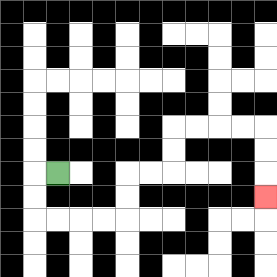{'start': '[2, 7]', 'end': '[11, 8]', 'path_directions': 'L,D,D,R,R,R,R,U,U,R,R,U,U,R,R,R,R,D,D,D', 'path_coordinates': '[[2, 7], [1, 7], [1, 8], [1, 9], [2, 9], [3, 9], [4, 9], [5, 9], [5, 8], [5, 7], [6, 7], [7, 7], [7, 6], [7, 5], [8, 5], [9, 5], [10, 5], [11, 5], [11, 6], [11, 7], [11, 8]]'}